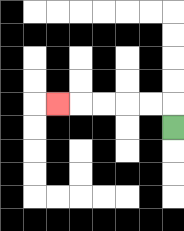{'start': '[7, 5]', 'end': '[2, 4]', 'path_directions': 'U,L,L,L,L,L', 'path_coordinates': '[[7, 5], [7, 4], [6, 4], [5, 4], [4, 4], [3, 4], [2, 4]]'}